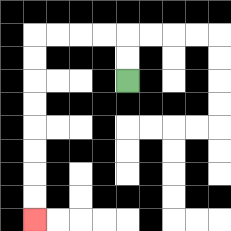{'start': '[5, 3]', 'end': '[1, 9]', 'path_directions': 'U,U,L,L,L,L,D,D,D,D,D,D,D,D', 'path_coordinates': '[[5, 3], [5, 2], [5, 1], [4, 1], [3, 1], [2, 1], [1, 1], [1, 2], [1, 3], [1, 4], [1, 5], [1, 6], [1, 7], [1, 8], [1, 9]]'}